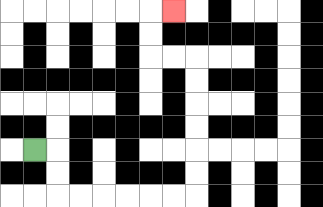{'start': '[1, 6]', 'end': '[7, 0]', 'path_directions': 'R,D,D,R,R,R,R,R,R,U,U,U,U,U,U,L,L,U,U,R', 'path_coordinates': '[[1, 6], [2, 6], [2, 7], [2, 8], [3, 8], [4, 8], [5, 8], [6, 8], [7, 8], [8, 8], [8, 7], [8, 6], [8, 5], [8, 4], [8, 3], [8, 2], [7, 2], [6, 2], [6, 1], [6, 0], [7, 0]]'}